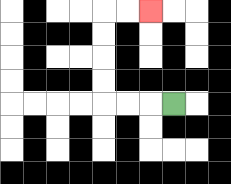{'start': '[7, 4]', 'end': '[6, 0]', 'path_directions': 'L,L,L,U,U,U,U,R,R', 'path_coordinates': '[[7, 4], [6, 4], [5, 4], [4, 4], [4, 3], [4, 2], [4, 1], [4, 0], [5, 0], [6, 0]]'}